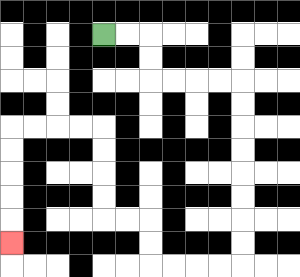{'start': '[4, 1]', 'end': '[0, 10]', 'path_directions': 'R,R,D,D,R,R,R,R,D,D,D,D,D,D,D,D,L,L,L,L,U,U,L,L,U,U,U,U,L,L,L,L,D,D,D,D,D', 'path_coordinates': '[[4, 1], [5, 1], [6, 1], [6, 2], [6, 3], [7, 3], [8, 3], [9, 3], [10, 3], [10, 4], [10, 5], [10, 6], [10, 7], [10, 8], [10, 9], [10, 10], [10, 11], [9, 11], [8, 11], [7, 11], [6, 11], [6, 10], [6, 9], [5, 9], [4, 9], [4, 8], [4, 7], [4, 6], [4, 5], [3, 5], [2, 5], [1, 5], [0, 5], [0, 6], [0, 7], [0, 8], [0, 9], [0, 10]]'}